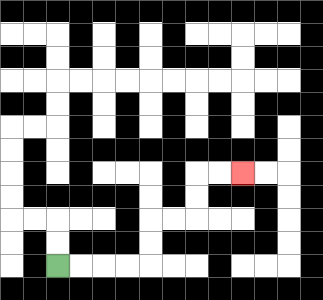{'start': '[2, 11]', 'end': '[10, 7]', 'path_directions': 'R,R,R,R,U,U,R,R,U,U,R,R', 'path_coordinates': '[[2, 11], [3, 11], [4, 11], [5, 11], [6, 11], [6, 10], [6, 9], [7, 9], [8, 9], [8, 8], [8, 7], [9, 7], [10, 7]]'}